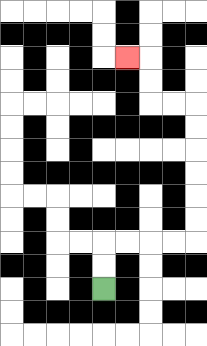{'start': '[4, 12]', 'end': '[5, 2]', 'path_directions': 'U,U,R,R,R,R,U,U,U,U,U,U,L,L,U,U,L', 'path_coordinates': '[[4, 12], [4, 11], [4, 10], [5, 10], [6, 10], [7, 10], [8, 10], [8, 9], [8, 8], [8, 7], [8, 6], [8, 5], [8, 4], [7, 4], [6, 4], [6, 3], [6, 2], [5, 2]]'}